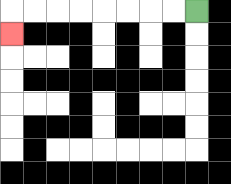{'start': '[8, 0]', 'end': '[0, 1]', 'path_directions': 'L,L,L,L,L,L,L,L,D', 'path_coordinates': '[[8, 0], [7, 0], [6, 0], [5, 0], [4, 0], [3, 0], [2, 0], [1, 0], [0, 0], [0, 1]]'}